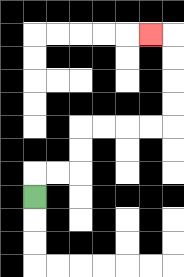{'start': '[1, 8]', 'end': '[6, 1]', 'path_directions': 'U,R,R,U,U,R,R,R,R,U,U,U,U,L', 'path_coordinates': '[[1, 8], [1, 7], [2, 7], [3, 7], [3, 6], [3, 5], [4, 5], [5, 5], [6, 5], [7, 5], [7, 4], [7, 3], [7, 2], [7, 1], [6, 1]]'}